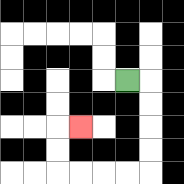{'start': '[5, 3]', 'end': '[3, 5]', 'path_directions': 'R,D,D,D,D,L,L,L,L,U,U,R', 'path_coordinates': '[[5, 3], [6, 3], [6, 4], [6, 5], [6, 6], [6, 7], [5, 7], [4, 7], [3, 7], [2, 7], [2, 6], [2, 5], [3, 5]]'}